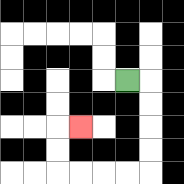{'start': '[5, 3]', 'end': '[3, 5]', 'path_directions': 'R,D,D,D,D,L,L,L,L,U,U,R', 'path_coordinates': '[[5, 3], [6, 3], [6, 4], [6, 5], [6, 6], [6, 7], [5, 7], [4, 7], [3, 7], [2, 7], [2, 6], [2, 5], [3, 5]]'}